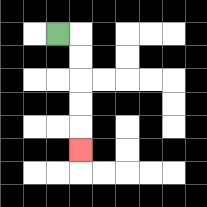{'start': '[2, 1]', 'end': '[3, 6]', 'path_directions': 'R,D,D,D,D,D', 'path_coordinates': '[[2, 1], [3, 1], [3, 2], [3, 3], [3, 4], [3, 5], [3, 6]]'}